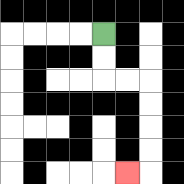{'start': '[4, 1]', 'end': '[5, 7]', 'path_directions': 'D,D,R,R,D,D,D,D,L', 'path_coordinates': '[[4, 1], [4, 2], [4, 3], [5, 3], [6, 3], [6, 4], [6, 5], [6, 6], [6, 7], [5, 7]]'}